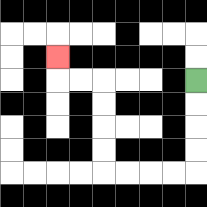{'start': '[8, 3]', 'end': '[2, 2]', 'path_directions': 'D,D,D,D,L,L,L,L,U,U,U,U,L,L,U', 'path_coordinates': '[[8, 3], [8, 4], [8, 5], [8, 6], [8, 7], [7, 7], [6, 7], [5, 7], [4, 7], [4, 6], [4, 5], [4, 4], [4, 3], [3, 3], [2, 3], [2, 2]]'}